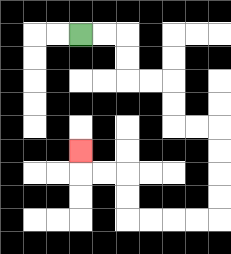{'start': '[3, 1]', 'end': '[3, 6]', 'path_directions': 'R,R,D,D,R,R,D,D,R,R,D,D,D,D,L,L,L,L,U,U,L,L,U', 'path_coordinates': '[[3, 1], [4, 1], [5, 1], [5, 2], [5, 3], [6, 3], [7, 3], [7, 4], [7, 5], [8, 5], [9, 5], [9, 6], [9, 7], [9, 8], [9, 9], [8, 9], [7, 9], [6, 9], [5, 9], [5, 8], [5, 7], [4, 7], [3, 7], [3, 6]]'}